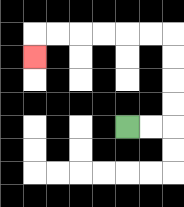{'start': '[5, 5]', 'end': '[1, 2]', 'path_directions': 'R,R,U,U,U,U,L,L,L,L,L,L,D', 'path_coordinates': '[[5, 5], [6, 5], [7, 5], [7, 4], [7, 3], [7, 2], [7, 1], [6, 1], [5, 1], [4, 1], [3, 1], [2, 1], [1, 1], [1, 2]]'}